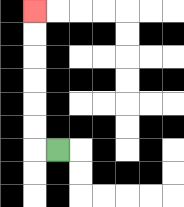{'start': '[2, 6]', 'end': '[1, 0]', 'path_directions': 'L,U,U,U,U,U,U', 'path_coordinates': '[[2, 6], [1, 6], [1, 5], [1, 4], [1, 3], [1, 2], [1, 1], [1, 0]]'}